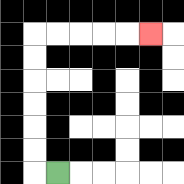{'start': '[2, 7]', 'end': '[6, 1]', 'path_directions': 'L,U,U,U,U,U,U,R,R,R,R,R', 'path_coordinates': '[[2, 7], [1, 7], [1, 6], [1, 5], [1, 4], [1, 3], [1, 2], [1, 1], [2, 1], [3, 1], [4, 1], [5, 1], [6, 1]]'}